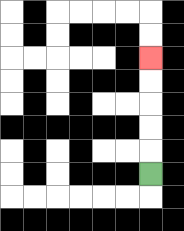{'start': '[6, 7]', 'end': '[6, 2]', 'path_directions': 'U,U,U,U,U', 'path_coordinates': '[[6, 7], [6, 6], [6, 5], [6, 4], [6, 3], [6, 2]]'}